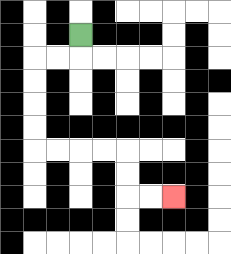{'start': '[3, 1]', 'end': '[7, 8]', 'path_directions': 'D,L,L,D,D,D,D,R,R,R,R,D,D,R,R', 'path_coordinates': '[[3, 1], [3, 2], [2, 2], [1, 2], [1, 3], [1, 4], [1, 5], [1, 6], [2, 6], [3, 6], [4, 6], [5, 6], [5, 7], [5, 8], [6, 8], [7, 8]]'}